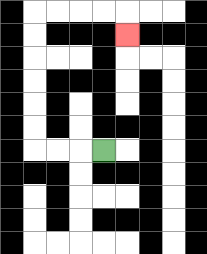{'start': '[4, 6]', 'end': '[5, 1]', 'path_directions': 'L,L,L,U,U,U,U,U,U,R,R,R,R,D', 'path_coordinates': '[[4, 6], [3, 6], [2, 6], [1, 6], [1, 5], [1, 4], [1, 3], [1, 2], [1, 1], [1, 0], [2, 0], [3, 0], [4, 0], [5, 0], [5, 1]]'}